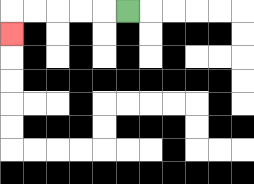{'start': '[5, 0]', 'end': '[0, 1]', 'path_directions': 'L,L,L,L,L,D', 'path_coordinates': '[[5, 0], [4, 0], [3, 0], [2, 0], [1, 0], [0, 0], [0, 1]]'}